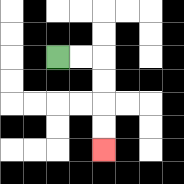{'start': '[2, 2]', 'end': '[4, 6]', 'path_directions': 'R,R,D,D,D,D', 'path_coordinates': '[[2, 2], [3, 2], [4, 2], [4, 3], [4, 4], [4, 5], [4, 6]]'}